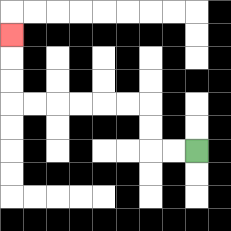{'start': '[8, 6]', 'end': '[0, 1]', 'path_directions': 'L,L,U,U,L,L,L,L,L,L,U,U,U', 'path_coordinates': '[[8, 6], [7, 6], [6, 6], [6, 5], [6, 4], [5, 4], [4, 4], [3, 4], [2, 4], [1, 4], [0, 4], [0, 3], [0, 2], [0, 1]]'}